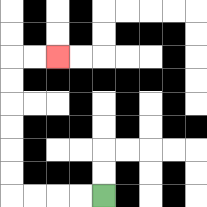{'start': '[4, 8]', 'end': '[2, 2]', 'path_directions': 'L,L,L,L,U,U,U,U,U,U,R,R', 'path_coordinates': '[[4, 8], [3, 8], [2, 8], [1, 8], [0, 8], [0, 7], [0, 6], [0, 5], [0, 4], [0, 3], [0, 2], [1, 2], [2, 2]]'}